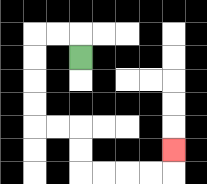{'start': '[3, 2]', 'end': '[7, 6]', 'path_directions': 'U,L,L,D,D,D,D,R,R,D,D,R,R,R,R,U', 'path_coordinates': '[[3, 2], [3, 1], [2, 1], [1, 1], [1, 2], [1, 3], [1, 4], [1, 5], [2, 5], [3, 5], [3, 6], [3, 7], [4, 7], [5, 7], [6, 7], [7, 7], [7, 6]]'}